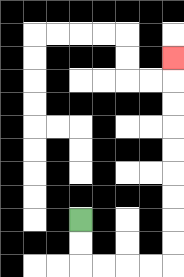{'start': '[3, 9]', 'end': '[7, 2]', 'path_directions': 'D,D,R,R,R,R,U,U,U,U,U,U,U,U,U', 'path_coordinates': '[[3, 9], [3, 10], [3, 11], [4, 11], [5, 11], [6, 11], [7, 11], [7, 10], [7, 9], [7, 8], [7, 7], [7, 6], [7, 5], [7, 4], [7, 3], [7, 2]]'}